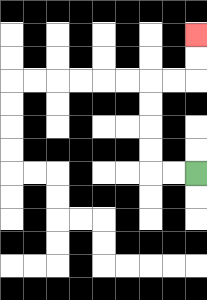{'start': '[8, 7]', 'end': '[8, 1]', 'path_directions': 'L,L,U,U,U,U,R,R,U,U', 'path_coordinates': '[[8, 7], [7, 7], [6, 7], [6, 6], [6, 5], [6, 4], [6, 3], [7, 3], [8, 3], [8, 2], [8, 1]]'}